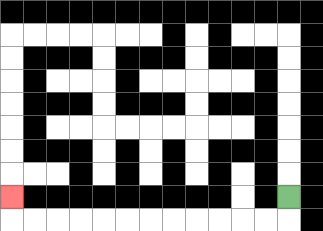{'start': '[12, 8]', 'end': '[0, 8]', 'path_directions': 'D,L,L,L,L,L,L,L,L,L,L,L,L,U', 'path_coordinates': '[[12, 8], [12, 9], [11, 9], [10, 9], [9, 9], [8, 9], [7, 9], [6, 9], [5, 9], [4, 9], [3, 9], [2, 9], [1, 9], [0, 9], [0, 8]]'}